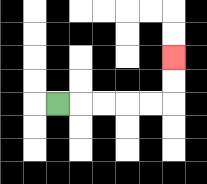{'start': '[2, 4]', 'end': '[7, 2]', 'path_directions': 'R,R,R,R,R,U,U', 'path_coordinates': '[[2, 4], [3, 4], [4, 4], [5, 4], [6, 4], [7, 4], [7, 3], [7, 2]]'}